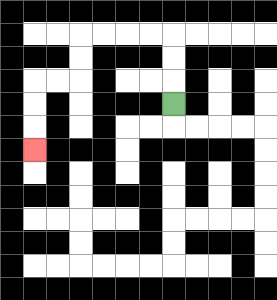{'start': '[7, 4]', 'end': '[1, 6]', 'path_directions': 'U,U,U,L,L,L,L,D,D,L,L,D,D,D', 'path_coordinates': '[[7, 4], [7, 3], [7, 2], [7, 1], [6, 1], [5, 1], [4, 1], [3, 1], [3, 2], [3, 3], [2, 3], [1, 3], [1, 4], [1, 5], [1, 6]]'}